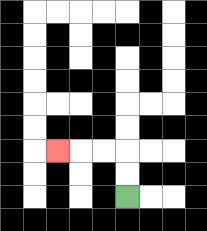{'start': '[5, 8]', 'end': '[2, 6]', 'path_directions': 'U,U,L,L,L', 'path_coordinates': '[[5, 8], [5, 7], [5, 6], [4, 6], [3, 6], [2, 6]]'}